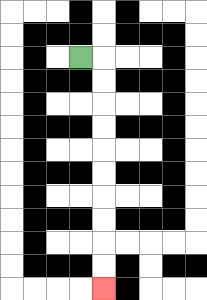{'start': '[3, 2]', 'end': '[4, 12]', 'path_directions': 'R,D,D,D,D,D,D,D,D,D,D', 'path_coordinates': '[[3, 2], [4, 2], [4, 3], [4, 4], [4, 5], [4, 6], [4, 7], [4, 8], [4, 9], [4, 10], [4, 11], [4, 12]]'}